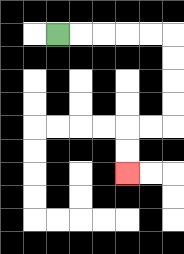{'start': '[2, 1]', 'end': '[5, 7]', 'path_directions': 'R,R,R,R,R,D,D,D,D,L,L,D,D', 'path_coordinates': '[[2, 1], [3, 1], [4, 1], [5, 1], [6, 1], [7, 1], [7, 2], [7, 3], [7, 4], [7, 5], [6, 5], [5, 5], [5, 6], [5, 7]]'}